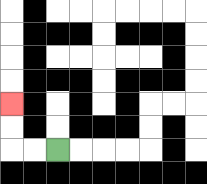{'start': '[2, 6]', 'end': '[0, 4]', 'path_directions': 'L,L,U,U', 'path_coordinates': '[[2, 6], [1, 6], [0, 6], [0, 5], [0, 4]]'}